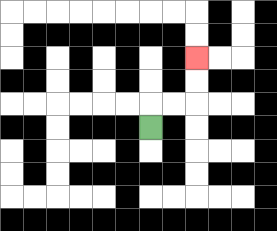{'start': '[6, 5]', 'end': '[8, 2]', 'path_directions': 'U,R,R,U,U', 'path_coordinates': '[[6, 5], [6, 4], [7, 4], [8, 4], [8, 3], [8, 2]]'}